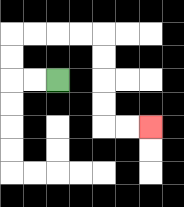{'start': '[2, 3]', 'end': '[6, 5]', 'path_directions': 'L,L,U,U,R,R,R,R,D,D,D,D,R,R', 'path_coordinates': '[[2, 3], [1, 3], [0, 3], [0, 2], [0, 1], [1, 1], [2, 1], [3, 1], [4, 1], [4, 2], [4, 3], [4, 4], [4, 5], [5, 5], [6, 5]]'}